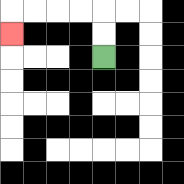{'start': '[4, 2]', 'end': '[0, 1]', 'path_directions': 'U,U,L,L,L,L,D', 'path_coordinates': '[[4, 2], [4, 1], [4, 0], [3, 0], [2, 0], [1, 0], [0, 0], [0, 1]]'}